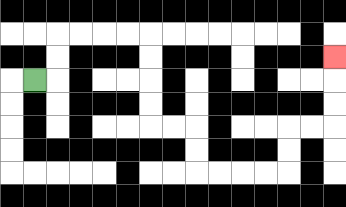{'start': '[1, 3]', 'end': '[14, 2]', 'path_directions': 'R,U,U,R,R,R,R,D,D,D,D,R,R,D,D,R,R,R,R,U,U,R,R,U,U,U', 'path_coordinates': '[[1, 3], [2, 3], [2, 2], [2, 1], [3, 1], [4, 1], [5, 1], [6, 1], [6, 2], [6, 3], [6, 4], [6, 5], [7, 5], [8, 5], [8, 6], [8, 7], [9, 7], [10, 7], [11, 7], [12, 7], [12, 6], [12, 5], [13, 5], [14, 5], [14, 4], [14, 3], [14, 2]]'}